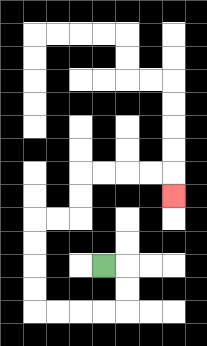{'start': '[4, 11]', 'end': '[7, 8]', 'path_directions': 'R,D,D,L,L,L,L,U,U,U,U,R,R,U,U,R,R,R,R,D', 'path_coordinates': '[[4, 11], [5, 11], [5, 12], [5, 13], [4, 13], [3, 13], [2, 13], [1, 13], [1, 12], [1, 11], [1, 10], [1, 9], [2, 9], [3, 9], [3, 8], [3, 7], [4, 7], [5, 7], [6, 7], [7, 7], [7, 8]]'}